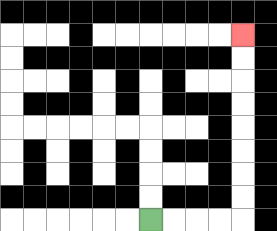{'start': '[6, 9]', 'end': '[10, 1]', 'path_directions': 'R,R,R,R,U,U,U,U,U,U,U,U', 'path_coordinates': '[[6, 9], [7, 9], [8, 9], [9, 9], [10, 9], [10, 8], [10, 7], [10, 6], [10, 5], [10, 4], [10, 3], [10, 2], [10, 1]]'}